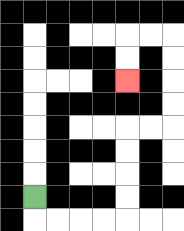{'start': '[1, 8]', 'end': '[5, 3]', 'path_directions': 'D,R,R,R,R,U,U,U,U,R,R,U,U,U,U,L,L,D,D', 'path_coordinates': '[[1, 8], [1, 9], [2, 9], [3, 9], [4, 9], [5, 9], [5, 8], [5, 7], [5, 6], [5, 5], [6, 5], [7, 5], [7, 4], [7, 3], [7, 2], [7, 1], [6, 1], [5, 1], [5, 2], [5, 3]]'}